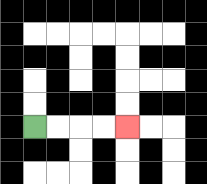{'start': '[1, 5]', 'end': '[5, 5]', 'path_directions': 'R,R,R,R', 'path_coordinates': '[[1, 5], [2, 5], [3, 5], [4, 5], [5, 5]]'}